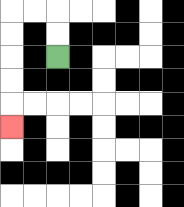{'start': '[2, 2]', 'end': '[0, 5]', 'path_directions': 'U,U,L,L,D,D,D,D,D', 'path_coordinates': '[[2, 2], [2, 1], [2, 0], [1, 0], [0, 0], [0, 1], [0, 2], [0, 3], [0, 4], [0, 5]]'}